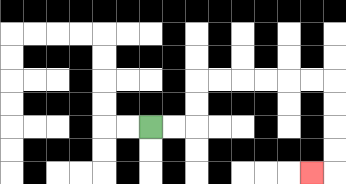{'start': '[6, 5]', 'end': '[13, 7]', 'path_directions': 'R,R,U,U,R,R,R,R,R,R,D,D,D,D,L', 'path_coordinates': '[[6, 5], [7, 5], [8, 5], [8, 4], [8, 3], [9, 3], [10, 3], [11, 3], [12, 3], [13, 3], [14, 3], [14, 4], [14, 5], [14, 6], [14, 7], [13, 7]]'}